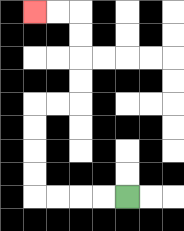{'start': '[5, 8]', 'end': '[1, 0]', 'path_directions': 'L,L,L,L,U,U,U,U,R,R,U,U,U,U,L,L', 'path_coordinates': '[[5, 8], [4, 8], [3, 8], [2, 8], [1, 8], [1, 7], [1, 6], [1, 5], [1, 4], [2, 4], [3, 4], [3, 3], [3, 2], [3, 1], [3, 0], [2, 0], [1, 0]]'}